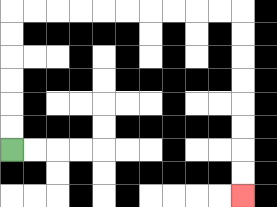{'start': '[0, 6]', 'end': '[10, 8]', 'path_directions': 'U,U,U,U,U,U,R,R,R,R,R,R,R,R,R,R,D,D,D,D,D,D,D,D', 'path_coordinates': '[[0, 6], [0, 5], [0, 4], [0, 3], [0, 2], [0, 1], [0, 0], [1, 0], [2, 0], [3, 0], [4, 0], [5, 0], [6, 0], [7, 0], [8, 0], [9, 0], [10, 0], [10, 1], [10, 2], [10, 3], [10, 4], [10, 5], [10, 6], [10, 7], [10, 8]]'}